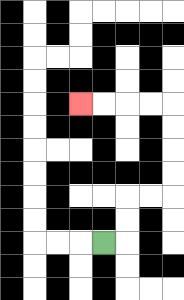{'start': '[4, 10]', 'end': '[3, 4]', 'path_directions': 'R,U,U,R,R,U,U,U,U,L,L,L,L', 'path_coordinates': '[[4, 10], [5, 10], [5, 9], [5, 8], [6, 8], [7, 8], [7, 7], [7, 6], [7, 5], [7, 4], [6, 4], [5, 4], [4, 4], [3, 4]]'}